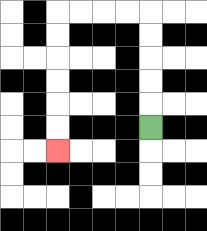{'start': '[6, 5]', 'end': '[2, 6]', 'path_directions': 'U,U,U,U,U,L,L,L,L,D,D,D,D,D,D', 'path_coordinates': '[[6, 5], [6, 4], [6, 3], [6, 2], [6, 1], [6, 0], [5, 0], [4, 0], [3, 0], [2, 0], [2, 1], [2, 2], [2, 3], [2, 4], [2, 5], [2, 6]]'}